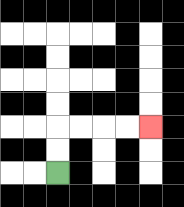{'start': '[2, 7]', 'end': '[6, 5]', 'path_directions': 'U,U,R,R,R,R', 'path_coordinates': '[[2, 7], [2, 6], [2, 5], [3, 5], [4, 5], [5, 5], [6, 5]]'}